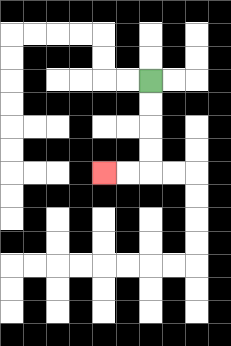{'start': '[6, 3]', 'end': '[4, 7]', 'path_directions': 'D,D,D,D,L,L', 'path_coordinates': '[[6, 3], [6, 4], [6, 5], [6, 6], [6, 7], [5, 7], [4, 7]]'}